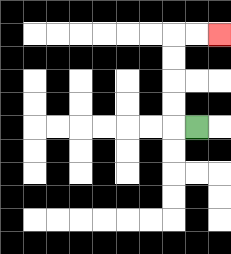{'start': '[8, 5]', 'end': '[9, 1]', 'path_directions': 'L,U,U,U,U,R,R', 'path_coordinates': '[[8, 5], [7, 5], [7, 4], [7, 3], [7, 2], [7, 1], [8, 1], [9, 1]]'}